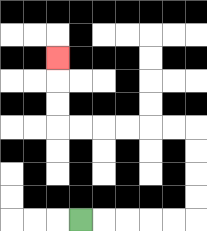{'start': '[3, 9]', 'end': '[2, 2]', 'path_directions': 'R,R,R,R,R,U,U,U,U,L,L,L,L,L,L,U,U,U', 'path_coordinates': '[[3, 9], [4, 9], [5, 9], [6, 9], [7, 9], [8, 9], [8, 8], [8, 7], [8, 6], [8, 5], [7, 5], [6, 5], [5, 5], [4, 5], [3, 5], [2, 5], [2, 4], [2, 3], [2, 2]]'}